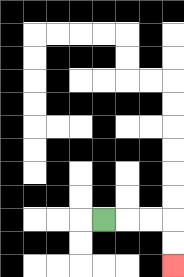{'start': '[4, 9]', 'end': '[7, 11]', 'path_directions': 'R,R,R,D,D', 'path_coordinates': '[[4, 9], [5, 9], [6, 9], [7, 9], [7, 10], [7, 11]]'}